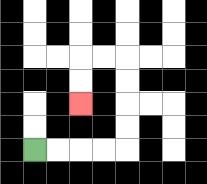{'start': '[1, 6]', 'end': '[3, 4]', 'path_directions': 'R,R,R,R,U,U,U,U,L,L,D,D', 'path_coordinates': '[[1, 6], [2, 6], [3, 6], [4, 6], [5, 6], [5, 5], [5, 4], [5, 3], [5, 2], [4, 2], [3, 2], [3, 3], [3, 4]]'}